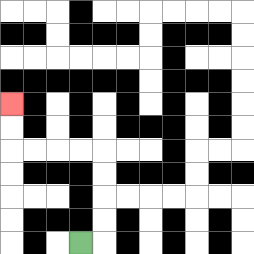{'start': '[3, 10]', 'end': '[0, 4]', 'path_directions': 'R,U,U,U,U,L,L,L,L,U,U', 'path_coordinates': '[[3, 10], [4, 10], [4, 9], [4, 8], [4, 7], [4, 6], [3, 6], [2, 6], [1, 6], [0, 6], [0, 5], [0, 4]]'}